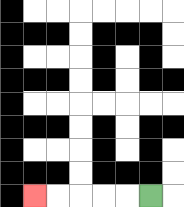{'start': '[6, 8]', 'end': '[1, 8]', 'path_directions': 'L,L,L,L,L', 'path_coordinates': '[[6, 8], [5, 8], [4, 8], [3, 8], [2, 8], [1, 8]]'}